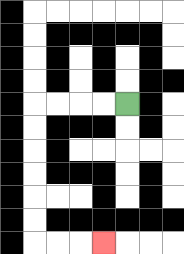{'start': '[5, 4]', 'end': '[4, 10]', 'path_directions': 'L,L,L,L,D,D,D,D,D,D,R,R,R', 'path_coordinates': '[[5, 4], [4, 4], [3, 4], [2, 4], [1, 4], [1, 5], [1, 6], [1, 7], [1, 8], [1, 9], [1, 10], [2, 10], [3, 10], [4, 10]]'}